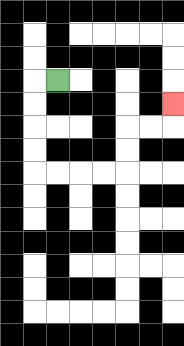{'start': '[2, 3]', 'end': '[7, 4]', 'path_directions': 'L,D,D,D,D,R,R,R,R,U,U,R,R,U', 'path_coordinates': '[[2, 3], [1, 3], [1, 4], [1, 5], [1, 6], [1, 7], [2, 7], [3, 7], [4, 7], [5, 7], [5, 6], [5, 5], [6, 5], [7, 5], [7, 4]]'}